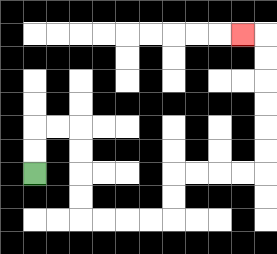{'start': '[1, 7]', 'end': '[10, 1]', 'path_directions': 'U,U,R,R,D,D,D,D,R,R,R,R,U,U,R,R,R,R,U,U,U,U,U,U,L', 'path_coordinates': '[[1, 7], [1, 6], [1, 5], [2, 5], [3, 5], [3, 6], [3, 7], [3, 8], [3, 9], [4, 9], [5, 9], [6, 9], [7, 9], [7, 8], [7, 7], [8, 7], [9, 7], [10, 7], [11, 7], [11, 6], [11, 5], [11, 4], [11, 3], [11, 2], [11, 1], [10, 1]]'}